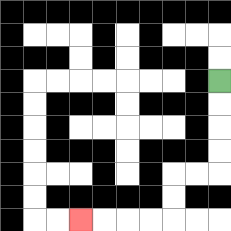{'start': '[9, 3]', 'end': '[3, 9]', 'path_directions': 'D,D,D,D,L,L,D,D,L,L,L,L', 'path_coordinates': '[[9, 3], [9, 4], [9, 5], [9, 6], [9, 7], [8, 7], [7, 7], [7, 8], [7, 9], [6, 9], [5, 9], [4, 9], [3, 9]]'}